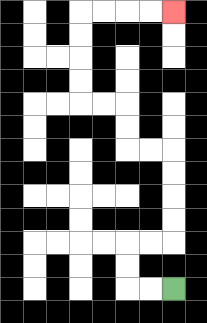{'start': '[7, 12]', 'end': '[7, 0]', 'path_directions': 'L,L,U,U,R,R,U,U,U,U,L,L,U,U,L,L,U,U,U,U,R,R,R,R', 'path_coordinates': '[[7, 12], [6, 12], [5, 12], [5, 11], [5, 10], [6, 10], [7, 10], [7, 9], [7, 8], [7, 7], [7, 6], [6, 6], [5, 6], [5, 5], [5, 4], [4, 4], [3, 4], [3, 3], [3, 2], [3, 1], [3, 0], [4, 0], [5, 0], [6, 0], [7, 0]]'}